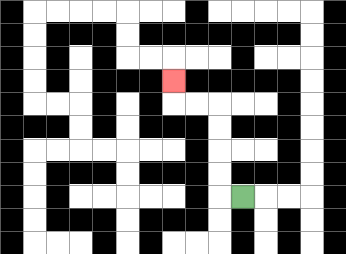{'start': '[10, 8]', 'end': '[7, 3]', 'path_directions': 'L,U,U,U,U,L,L,U', 'path_coordinates': '[[10, 8], [9, 8], [9, 7], [9, 6], [9, 5], [9, 4], [8, 4], [7, 4], [7, 3]]'}